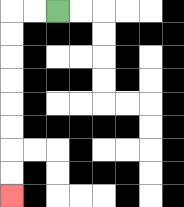{'start': '[2, 0]', 'end': '[0, 8]', 'path_directions': 'L,L,D,D,D,D,D,D,D,D', 'path_coordinates': '[[2, 0], [1, 0], [0, 0], [0, 1], [0, 2], [0, 3], [0, 4], [0, 5], [0, 6], [0, 7], [0, 8]]'}